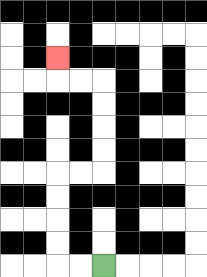{'start': '[4, 11]', 'end': '[2, 2]', 'path_directions': 'L,L,U,U,U,U,R,R,U,U,U,U,L,L,U', 'path_coordinates': '[[4, 11], [3, 11], [2, 11], [2, 10], [2, 9], [2, 8], [2, 7], [3, 7], [4, 7], [4, 6], [4, 5], [4, 4], [4, 3], [3, 3], [2, 3], [2, 2]]'}